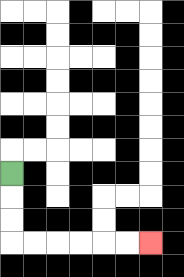{'start': '[0, 7]', 'end': '[6, 10]', 'path_directions': 'D,D,D,R,R,R,R,R,R', 'path_coordinates': '[[0, 7], [0, 8], [0, 9], [0, 10], [1, 10], [2, 10], [3, 10], [4, 10], [5, 10], [6, 10]]'}